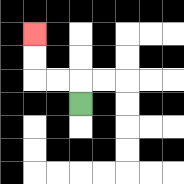{'start': '[3, 4]', 'end': '[1, 1]', 'path_directions': 'U,L,L,U,U', 'path_coordinates': '[[3, 4], [3, 3], [2, 3], [1, 3], [1, 2], [1, 1]]'}